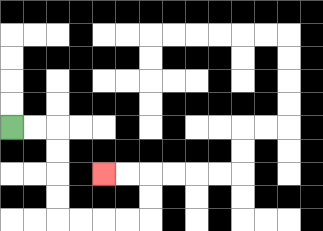{'start': '[0, 5]', 'end': '[4, 7]', 'path_directions': 'R,R,D,D,D,D,R,R,R,R,U,U,L,L', 'path_coordinates': '[[0, 5], [1, 5], [2, 5], [2, 6], [2, 7], [2, 8], [2, 9], [3, 9], [4, 9], [5, 9], [6, 9], [6, 8], [6, 7], [5, 7], [4, 7]]'}